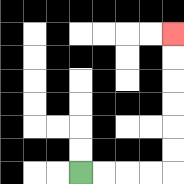{'start': '[3, 7]', 'end': '[7, 1]', 'path_directions': 'R,R,R,R,U,U,U,U,U,U', 'path_coordinates': '[[3, 7], [4, 7], [5, 7], [6, 7], [7, 7], [7, 6], [7, 5], [7, 4], [7, 3], [7, 2], [7, 1]]'}